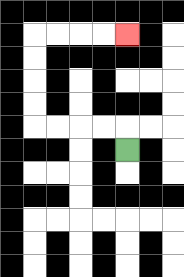{'start': '[5, 6]', 'end': '[5, 1]', 'path_directions': 'U,L,L,L,L,U,U,U,U,R,R,R,R', 'path_coordinates': '[[5, 6], [5, 5], [4, 5], [3, 5], [2, 5], [1, 5], [1, 4], [1, 3], [1, 2], [1, 1], [2, 1], [3, 1], [4, 1], [5, 1]]'}